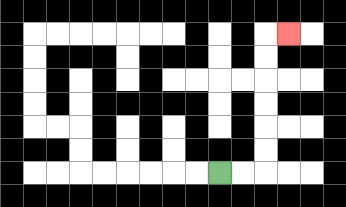{'start': '[9, 7]', 'end': '[12, 1]', 'path_directions': 'R,R,U,U,U,U,U,U,R', 'path_coordinates': '[[9, 7], [10, 7], [11, 7], [11, 6], [11, 5], [11, 4], [11, 3], [11, 2], [11, 1], [12, 1]]'}